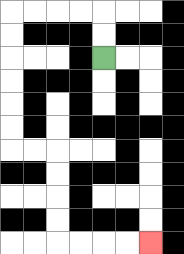{'start': '[4, 2]', 'end': '[6, 10]', 'path_directions': 'U,U,L,L,L,L,D,D,D,D,D,D,R,R,D,D,D,D,R,R,R,R', 'path_coordinates': '[[4, 2], [4, 1], [4, 0], [3, 0], [2, 0], [1, 0], [0, 0], [0, 1], [0, 2], [0, 3], [0, 4], [0, 5], [0, 6], [1, 6], [2, 6], [2, 7], [2, 8], [2, 9], [2, 10], [3, 10], [4, 10], [5, 10], [6, 10]]'}